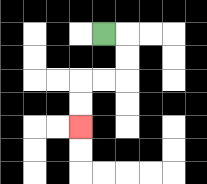{'start': '[4, 1]', 'end': '[3, 5]', 'path_directions': 'R,D,D,L,L,D,D', 'path_coordinates': '[[4, 1], [5, 1], [5, 2], [5, 3], [4, 3], [3, 3], [3, 4], [3, 5]]'}